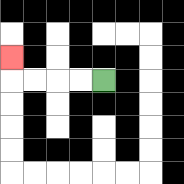{'start': '[4, 3]', 'end': '[0, 2]', 'path_directions': 'L,L,L,L,U', 'path_coordinates': '[[4, 3], [3, 3], [2, 3], [1, 3], [0, 3], [0, 2]]'}